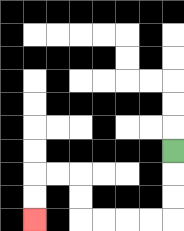{'start': '[7, 6]', 'end': '[1, 9]', 'path_directions': 'D,D,D,L,L,L,L,U,U,L,L,D,D', 'path_coordinates': '[[7, 6], [7, 7], [7, 8], [7, 9], [6, 9], [5, 9], [4, 9], [3, 9], [3, 8], [3, 7], [2, 7], [1, 7], [1, 8], [1, 9]]'}